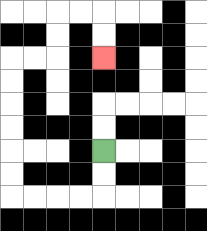{'start': '[4, 6]', 'end': '[4, 2]', 'path_directions': 'D,D,L,L,L,L,U,U,U,U,U,U,R,R,U,U,R,R,D,D', 'path_coordinates': '[[4, 6], [4, 7], [4, 8], [3, 8], [2, 8], [1, 8], [0, 8], [0, 7], [0, 6], [0, 5], [0, 4], [0, 3], [0, 2], [1, 2], [2, 2], [2, 1], [2, 0], [3, 0], [4, 0], [4, 1], [4, 2]]'}